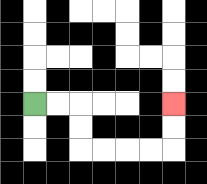{'start': '[1, 4]', 'end': '[7, 4]', 'path_directions': 'R,R,D,D,R,R,R,R,U,U', 'path_coordinates': '[[1, 4], [2, 4], [3, 4], [3, 5], [3, 6], [4, 6], [5, 6], [6, 6], [7, 6], [7, 5], [7, 4]]'}